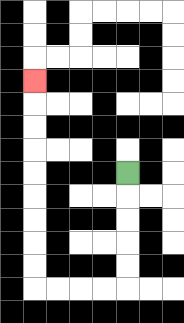{'start': '[5, 7]', 'end': '[1, 3]', 'path_directions': 'D,D,D,D,D,L,L,L,L,U,U,U,U,U,U,U,U,U', 'path_coordinates': '[[5, 7], [5, 8], [5, 9], [5, 10], [5, 11], [5, 12], [4, 12], [3, 12], [2, 12], [1, 12], [1, 11], [1, 10], [1, 9], [1, 8], [1, 7], [1, 6], [1, 5], [1, 4], [1, 3]]'}